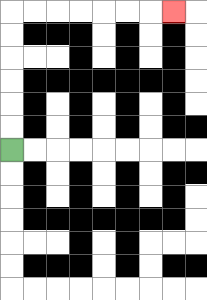{'start': '[0, 6]', 'end': '[7, 0]', 'path_directions': 'U,U,U,U,U,U,R,R,R,R,R,R,R', 'path_coordinates': '[[0, 6], [0, 5], [0, 4], [0, 3], [0, 2], [0, 1], [0, 0], [1, 0], [2, 0], [3, 0], [4, 0], [5, 0], [6, 0], [7, 0]]'}